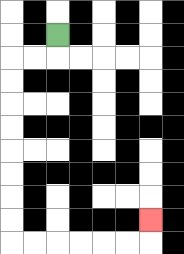{'start': '[2, 1]', 'end': '[6, 9]', 'path_directions': 'D,L,L,D,D,D,D,D,D,D,D,R,R,R,R,R,R,U', 'path_coordinates': '[[2, 1], [2, 2], [1, 2], [0, 2], [0, 3], [0, 4], [0, 5], [0, 6], [0, 7], [0, 8], [0, 9], [0, 10], [1, 10], [2, 10], [3, 10], [4, 10], [5, 10], [6, 10], [6, 9]]'}